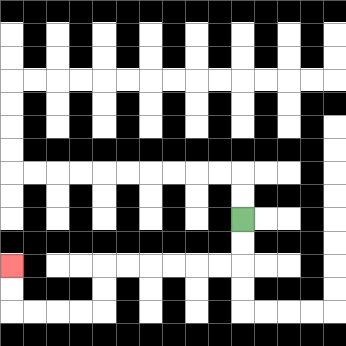{'start': '[10, 9]', 'end': '[0, 11]', 'path_directions': 'D,D,L,L,L,L,L,L,D,D,L,L,L,L,U,U', 'path_coordinates': '[[10, 9], [10, 10], [10, 11], [9, 11], [8, 11], [7, 11], [6, 11], [5, 11], [4, 11], [4, 12], [4, 13], [3, 13], [2, 13], [1, 13], [0, 13], [0, 12], [0, 11]]'}